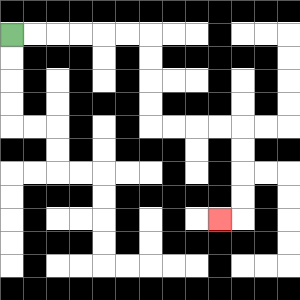{'start': '[0, 1]', 'end': '[9, 9]', 'path_directions': 'R,R,R,R,R,R,D,D,D,D,R,R,R,R,D,D,D,D,L', 'path_coordinates': '[[0, 1], [1, 1], [2, 1], [3, 1], [4, 1], [5, 1], [6, 1], [6, 2], [6, 3], [6, 4], [6, 5], [7, 5], [8, 5], [9, 5], [10, 5], [10, 6], [10, 7], [10, 8], [10, 9], [9, 9]]'}